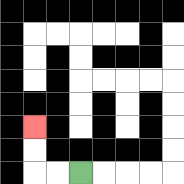{'start': '[3, 7]', 'end': '[1, 5]', 'path_directions': 'L,L,U,U', 'path_coordinates': '[[3, 7], [2, 7], [1, 7], [1, 6], [1, 5]]'}